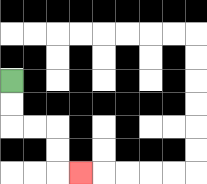{'start': '[0, 3]', 'end': '[3, 7]', 'path_directions': 'D,D,R,R,D,D,R', 'path_coordinates': '[[0, 3], [0, 4], [0, 5], [1, 5], [2, 5], [2, 6], [2, 7], [3, 7]]'}